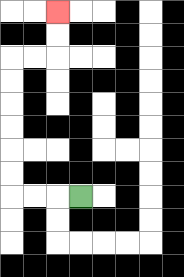{'start': '[3, 8]', 'end': '[2, 0]', 'path_directions': 'L,L,L,U,U,U,U,U,U,R,R,U,U', 'path_coordinates': '[[3, 8], [2, 8], [1, 8], [0, 8], [0, 7], [0, 6], [0, 5], [0, 4], [0, 3], [0, 2], [1, 2], [2, 2], [2, 1], [2, 0]]'}